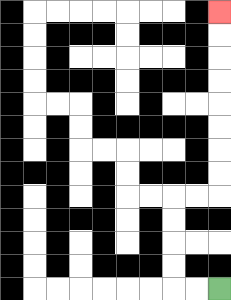{'start': '[9, 12]', 'end': '[9, 0]', 'path_directions': 'L,L,U,U,U,U,R,R,U,U,U,U,U,U,U,U', 'path_coordinates': '[[9, 12], [8, 12], [7, 12], [7, 11], [7, 10], [7, 9], [7, 8], [8, 8], [9, 8], [9, 7], [9, 6], [9, 5], [9, 4], [9, 3], [9, 2], [9, 1], [9, 0]]'}